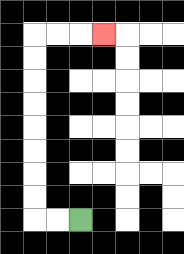{'start': '[3, 9]', 'end': '[4, 1]', 'path_directions': 'L,L,U,U,U,U,U,U,U,U,R,R,R', 'path_coordinates': '[[3, 9], [2, 9], [1, 9], [1, 8], [1, 7], [1, 6], [1, 5], [1, 4], [1, 3], [1, 2], [1, 1], [2, 1], [3, 1], [4, 1]]'}